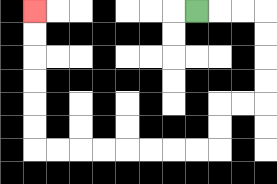{'start': '[8, 0]', 'end': '[1, 0]', 'path_directions': 'R,R,R,D,D,D,D,L,L,D,D,L,L,L,L,L,L,L,L,U,U,U,U,U,U', 'path_coordinates': '[[8, 0], [9, 0], [10, 0], [11, 0], [11, 1], [11, 2], [11, 3], [11, 4], [10, 4], [9, 4], [9, 5], [9, 6], [8, 6], [7, 6], [6, 6], [5, 6], [4, 6], [3, 6], [2, 6], [1, 6], [1, 5], [1, 4], [1, 3], [1, 2], [1, 1], [1, 0]]'}